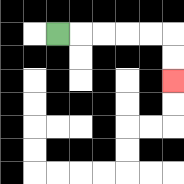{'start': '[2, 1]', 'end': '[7, 3]', 'path_directions': 'R,R,R,R,R,D,D', 'path_coordinates': '[[2, 1], [3, 1], [4, 1], [5, 1], [6, 1], [7, 1], [7, 2], [7, 3]]'}